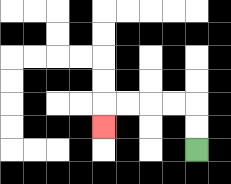{'start': '[8, 6]', 'end': '[4, 5]', 'path_directions': 'U,U,L,L,L,L,D', 'path_coordinates': '[[8, 6], [8, 5], [8, 4], [7, 4], [6, 4], [5, 4], [4, 4], [4, 5]]'}